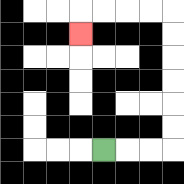{'start': '[4, 6]', 'end': '[3, 1]', 'path_directions': 'R,R,R,U,U,U,U,U,U,L,L,L,L,D', 'path_coordinates': '[[4, 6], [5, 6], [6, 6], [7, 6], [7, 5], [7, 4], [7, 3], [7, 2], [7, 1], [7, 0], [6, 0], [5, 0], [4, 0], [3, 0], [3, 1]]'}